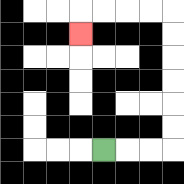{'start': '[4, 6]', 'end': '[3, 1]', 'path_directions': 'R,R,R,U,U,U,U,U,U,L,L,L,L,D', 'path_coordinates': '[[4, 6], [5, 6], [6, 6], [7, 6], [7, 5], [7, 4], [7, 3], [7, 2], [7, 1], [7, 0], [6, 0], [5, 0], [4, 0], [3, 0], [3, 1]]'}